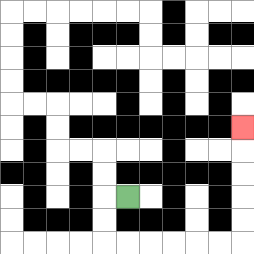{'start': '[5, 8]', 'end': '[10, 5]', 'path_directions': 'L,D,D,R,R,R,R,R,R,U,U,U,U,U', 'path_coordinates': '[[5, 8], [4, 8], [4, 9], [4, 10], [5, 10], [6, 10], [7, 10], [8, 10], [9, 10], [10, 10], [10, 9], [10, 8], [10, 7], [10, 6], [10, 5]]'}